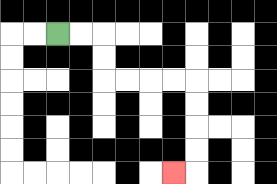{'start': '[2, 1]', 'end': '[7, 7]', 'path_directions': 'R,R,D,D,R,R,R,R,D,D,D,D,L', 'path_coordinates': '[[2, 1], [3, 1], [4, 1], [4, 2], [4, 3], [5, 3], [6, 3], [7, 3], [8, 3], [8, 4], [8, 5], [8, 6], [8, 7], [7, 7]]'}